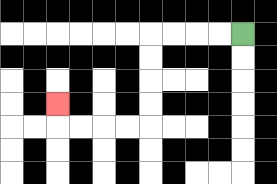{'start': '[10, 1]', 'end': '[2, 4]', 'path_directions': 'L,L,L,L,D,D,D,D,L,L,L,L,U', 'path_coordinates': '[[10, 1], [9, 1], [8, 1], [7, 1], [6, 1], [6, 2], [6, 3], [6, 4], [6, 5], [5, 5], [4, 5], [3, 5], [2, 5], [2, 4]]'}